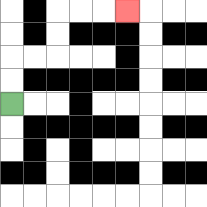{'start': '[0, 4]', 'end': '[5, 0]', 'path_directions': 'U,U,R,R,U,U,R,R,R', 'path_coordinates': '[[0, 4], [0, 3], [0, 2], [1, 2], [2, 2], [2, 1], [2, 0], [3, 0], [4, 0], [5, 0]]'}